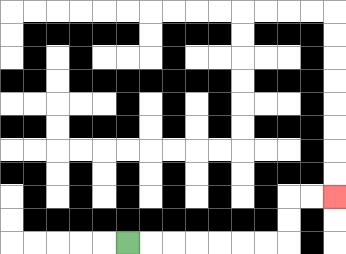{'start': '[5, 10]', 'end': '[14, 8]', 'path_directions': 'R,R,R,R,R,R,R,U,U,R,R', 'path_coordinates': '[[5, 10], [6, 10], [7, 10], [8, 10], [9, 10], [10, 10], [11, 10], [12, 10], [12, 9], [12, 8], [13, 8], [14, 8]]'}